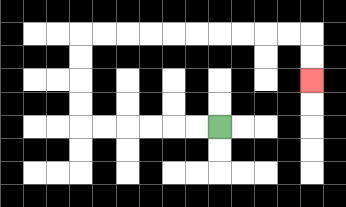{'start': '[9, 5]', 'end': '[13, 3]', 'path_directions': 'L,L,L,L,L,L,U,U,U,U,R,R,R,R,R,R,R,R,R,R,D,D', 'path_coordinates': '[[9, 5], [8, 5], [7, 5], [6, 5], [5, 5], [4, 5], [3, 5], [3, 4], [3, 3], [3, 2], [3, 1], [4, 1], [5, 1], [6, 1], [7, 1], [8, 1], [9, 1], [10, 1], [11, 1], [12, 1], [13, 1], [13, 2], [13, 3]]'}